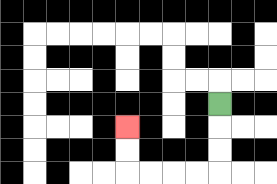{'start': '[9, 4]', 'end': '[5, 5]', 'path_directions': 'D,D,D,L,L,L,L,U,U', 'path_coordinates': '[[9, 4], [9, 5], [9, 6], [9, 7], [8, 7], [7, 7], [6, 7], [5, 7], [5, 6], [5, 5]]'}